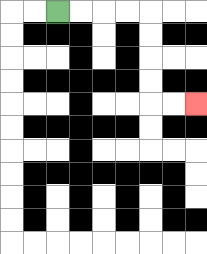{'start': '[2, 0]', 'end': '[8, 4]', 'path_directions': 'R,R,R,R,D,D,D,D,R,R', 'path_coordinates': '[[2, 0], [3, 0], [4, 0], [5, 0], [6, 0], [6, 1], [6, 2], [6, 3], [6, 4], [7, 4], [8, 4]]'}